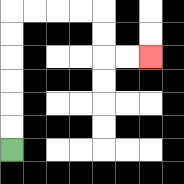{'start': '[0, 6]', 'end': '[6, 2]', 'path_directions': 'U,U,U,U,U,U,R,R,R,R,D,D,R,R', 'path_coordinates': '[[0, 6], [0, 5], [0, 4], [0, 3], [0, 2], [0, 1], [0, 0], [1, 0], [2, 0], [3, 0], [4, 0], [4, 1], [4, 2], [5, 2], [6, 2]]'}